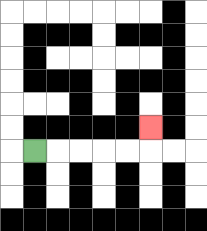{'start': '[1, 6]', 'end': '[6, 5]', 'path_directions': 'R,R,R,R,R,U', 'path_coordinates': '[[1, 6], [2, 6], [3, 6], [4, 6], [5, 6], [6, 6], [6, 5]]'}